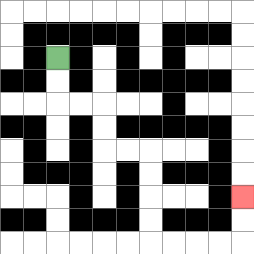{'start': '[2, 2]', 'end': '[10, 8]', 'path_directions': 'D,D,R,R,D,D,R,R,D,D,D,D,R,R,R,R,U,U', 'path_coordinates': '[[2, 2], [2, 3], [2, 4], [3, 4], [4, 4], [4, 5], [4, 6], [5, 6], [6, 6], [6, 7], [6, 8], [6, 9], [6, 10], [7, 10], [8, 10], [9, 10], [10, 10], [10, 9], [10, 8]]'}